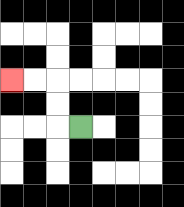{'start': '[3, 5]', 'end': '[0, 3]', 'path_directions': 'L,U,U,L,L', 'path_coordinates': '[[3, 5], [2, 5], [2, 4], [2, 3], [1, 3], [0, 3]]'}